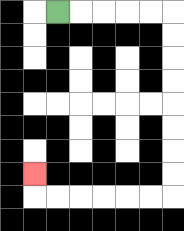{'start': '[2, 0]', 'end': '[1, 7]', 'path_directions': 'R,R,R,R,R,D,D,D,D,D,D,D,D,L,L,L,L,L,L,U', 'path_coordinates': '[[2, 0], [3, 0], [4, 0], [5, 0], [6, 0], [7, 0], [7, 1], [7, 2], [7, 3], [7, 4], [7, 5], [7, 6], [7, 7], [7, 8], [6, 8], [5, 8], [4, 8], [3, 8], [2, 8], [1, 8], [1, 7]]'}